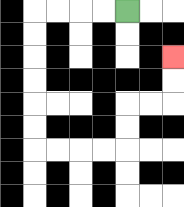{'start': '[5, 0]', 'end': '[7, 2]', 'path_directions': 'L,L,L,L,D,D,D,D,D,D,R,R,R,R,U,U,R,R,U,U', 'path_coordinates': '[[5, 0], [4, 0], [3, 0], [2, 0], [1, 0], [1, 1], [1, 2], [1, 3], [1, 4], [1, 5], [1, 6], [2, 6], [3, 6], [4, 6], [5, 6], [5, 5], [5, 4], [6, 4], [7, 4], [7, 3], [7, 2]]'}